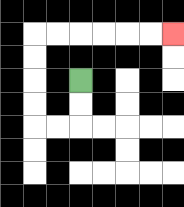{'start': '[3, 3]', 'end': '[7, 1]', 'path_directions': 'D,D,L,L,U,U,U,U,R,R,R,R,R,R', 'path_coordinates': '[[3, 3], [3, 4], [3, 5], [2, 5], [1, 5], [1, 4], [1, 3], [1, 2], [1, 1], [2, 1], [3, 1], [4, 1], [5, 1], [6, 1], [7, 1]]'}